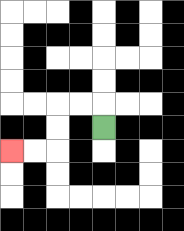{'start': '[4, 5]', 'end': '[0, 6]', 'path_directions': 'U,L,L,D,D,L,L', 'path_coordinates': '[[4, 5], [4, 4], [3, 4], [2, 4], [2, 5], [2, 6], [1, 6], [0, 6]]'}